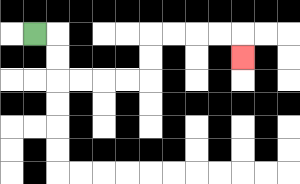{'start': '[1, 1]', 'end': '[10, 2]', 'path_directions': 'R,D,D,R,R,R,R,U,U,R,R,R,R,D', 'path_coordinates': '[[1, 1], [2, 1], [2, 2], [2, 3], [3, 3], [4, 3], [5, 3], [6, 3], [6, 2], [6, 1], [7, 1], [8, 1], [9, 1], [10, 1], [10, 2]]'}